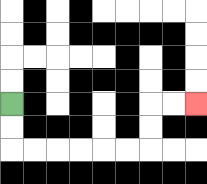{'start': '[0, 4]', 'end': '[8, 4]', 'path_directions': 'D,D,R,R,R,R,R,R,U,U,R,R', 'path_coordinates': '[[0, 4], [0, 5], [0, 6], [1, 6], [2, 6], [3, 6], [4, 6], [5, 6], [6, 6], [6, 5], [6, 4], [7, 4], [8, 4]]'}